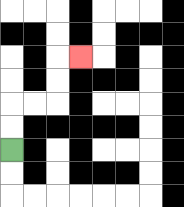{'start': '[0, 6]', 'end': '[3, 2]', 'path_directions': 'U,U,R,R,U,U,R', 'path_coordinates': '[[0, 6], [0, 5], [0, 4], [1, 4], [2, 4], [2, 3], [2, 2], [3, 2]]'}